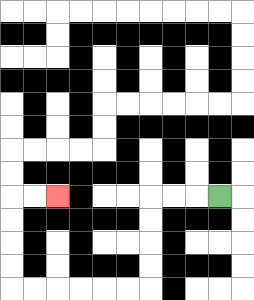{'start': '[9, 8]', 'end': '[2, 8]', 'path_directions': 'L,L,L,D,D,D,D,L,L,L,L,L,L,U,U,U,U,R,R', 'path_coordinates': '[[9, 8], [8, 8], [7, 8], [6, 8], [6, 9], [6, 10], [6, 11], [6, 12], [5, 12], [4, 12], [3, 12], [2, 12], [1, 12], [0, 12], [0, 11], [0, 10], [0, 9], [0, 8], [1, 8], [2, 8]]'}